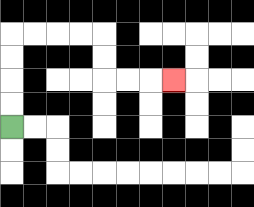{'start': '[0, 5]', 'end': '[7, 3]', 'path_directions': 'U,U,U,U,R,R,R,R,D,D,R,R,R', 'path_coordinates': '[[0, 5], [0, 4], [0, 3], [0, 2], [0, 1], [1, 1], [2, 1], [3, 1], [4, 1], [4, 2], [4, 3], [5, 3], [6, 3], [7, 3]]'}